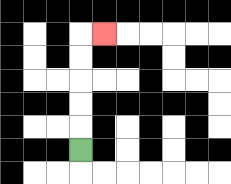{'start': '[3, 6]', 'end': '[4, 1]', 'path_directions': 'U,U,U,U,U,R', 'path_coordinates': '[[3, 6], [3, 5], [3, 4], [3, 3], [3, 2], [3, 1], [4, 1]]'}